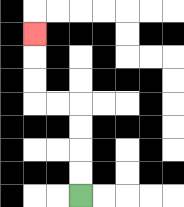{'start': '[3, 8]', 'end': '[1, 1]', 'path_directions': 'U,U,U,U,L,L,U,U,U', 'path_coordinates': '[[3, 8], [3, 7], [3, 6], [3, 5], [3, 4], [2, 4], [1, 4], [1, 3], [1, 2], [1, 1]]'}